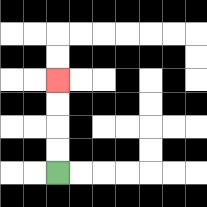{'start': '[2, 7]', 'end': '[2, 3]', 'path_directions': 'U,U,U,U', 'path_coordinates': '[[2, 7], [2, 6], [2, 5], [2, 4], [2, 3]]'}